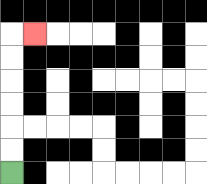{'start': '[0, 7]', 'end': '[1, 1]', 'path_directions': 'U,U,U,U,U,U,R', 'path_coordinates': '[[0, 7], [0, 6], [0, 5], [0, 4], [0, 3], [0, 2], [0, 1], [1, 1]]'}